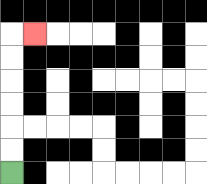{'start': '[0, 7]', 'end': '[1, 1]', 'path_directions': 'U,U,U,U,U,U,R', 'path_coordinates': '[[0, 7], [0, 6], [0, 5], [0, 4], [0, 3], [0, 2], [0, 1], [1, 1]]'}